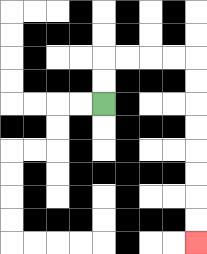{'start': '[4, 4]', 'end': '[8, 10]', 'path_directions': 'U,U,R,R,R,R,D,D,D,D,D,D,D,D', 'path_coordinates': '[[4, 4], [4, 3], [4, 2], [5, 2], [6, 2], [7, 2], [8, 2], [8, 3], [8, 4], [8, 5], [8, 6], [8, 7], [8, 8], [8, 9], [8, 10]]'}